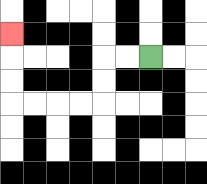{'start': '[6, 2]', 'end': '[0, 1]', 'path_directions': 'L,L,D,D,L,L,L,L,U,U,U', 'path_coordinates': '[[6, 2], [5, 2], [4, 2], [4, 3], [4, 4], [3, 4], [2, 4], [1, 4], [0, 4], [0, 3], [0, 2], [0, 1]]'}